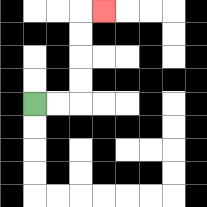{'start': '[1, 4]', 'end': '[4, 0]', 'path_directions': 'R,R,U,U,U,U,R', 'path_coordinates': '[[1, 4], [2, 4], [3, 4], [3, 3], [3, 2], [3, 1], [3, 0], [4, 0]]'}